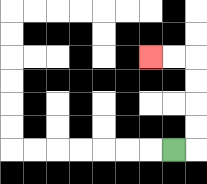{'start': '[7, 6]', 'end': '[6, 2]', 'path_directions': 'R,U,U,U,U,L,L', 'path_coordinates': '[[7, 6], [8, 6], [8, 5], [8, 4], [8, 3], [8, 2], [7, 2], [6, 2]]'}